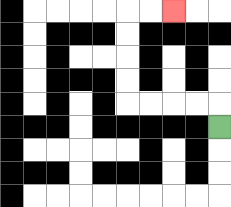{'start': '[9, 5]', 'end': '[7, 0]', 'path_directions': 'U,L,L,L,L,U,U,U,U,R,R', 'path_coordinates': '[[9, 5], [9, 4], [8, 4], [7, 4], [6, 4], [5, 4], [5, 3], [5, 2], [5, 1], [5, 0], [6, 0], [7, 0]]'}